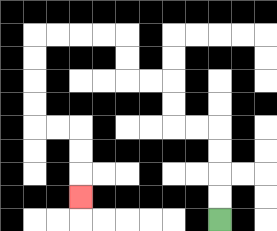{'start': '[9, 9]', 'end': '[3, 8]', 'path_directions': 'U,U,U,U,L,L,U,U,L,L,U,U,L,L,L,L,D,D,D,D,R,R,D,D,D', 'path_coordinates': '[[9, 9], [9, 8], [9, 7], [9, 6], [9, 5], [8, 5], [7, 5], [7, 4], [7, 3], [6, 3], [5, 3], [5, 2], [5, 1], [4, 1], [3, 1], [2, 1], [1, 1], [1, 2], [1, 3], [1, 4], [1, 5], [2, 5], [3, 5], [3, 6], [3, 7], [3, 8]]'}